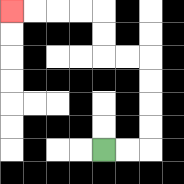{'start': '[4, 6]', 'end': '[0, 0]', 'path_directions': 'R,R,U,U,U,U,L,L,U,U,L,L,L,L', 'path_coordinates': '[[4, 6], [5, 6], [6, 6], [6, 5], [6, 4], [6, 3], [6, 2], [5, 2], [4, 2], [4, 1], [4, 0], [3, 0], [2, 0], [1, 0], [0, 0]]'}